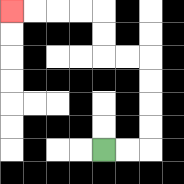{'start': '[4, 6]', 'end': '[0, 0]', 'path_directions': 'R,R,U,U,U,U,L,L,U,U,L,L,L,L', 'path_coordinates': '[[4, 6], [5, 6], [6, 6], [6, 5], [6, 4], [6, 3], [6, 2], [5, 2], [4, 2], [4, 1], [4, 0], [3, 0], [2, 0], [1, 0], [0, 0]]'}